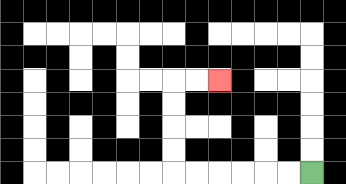{'start': '[13, 7]', 'end': '[9, 3]', 'path_directions': 'L,L,L,L,L,L,U,U,U,U,R,R', 'path_coordinates': '[[13, 7], [12, 7], [11, 7], [10, 7], [9, 7], [8, 7], [7, 7], [7, 6], [7, 5], [7, 4], [7, 3], [8, 3], [9, 3]]'}